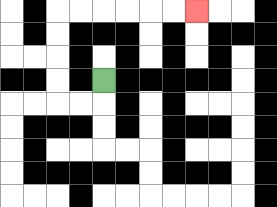{'start': '[4, 3]', 'end': '[8, 0]', 'path_directions': 'D,L,L,U,U,U,U,R,R,R,R,R,R', 'path_coordinates': '[[4, 3], [4, 4], [3, 4], [2, 4], [2, 3], [2, 2], [2, 1], [2, 0], [3, 0], [4, 0], [5, 0], [6, 0], [7, 0], [8, 0]]'}